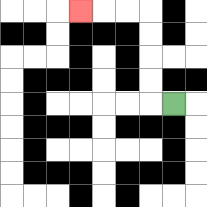{'start': '[7, 4]', 'end': '[3, 0]', 'path_directions': 'L,U,U,U,U,L,L,L', 'path_coordinates': '[[7, 4], [6, 4], [6, 3], [6, 2], [6, 1], [6, 0], [5, 0], [4, 0], [3, 0]]'}